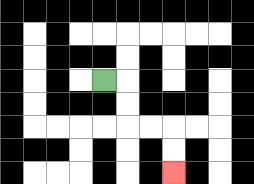{'start': '[4, 3]', 'end': '[7, 7]', 'path_directions': 'R,D,D,R,R,D,D', 'path_coordinates': '[[4, 3], [5, 3], [5, 4], [5, 5], [6, 5], [7, 5], [7, 6], [7, 7]]'}